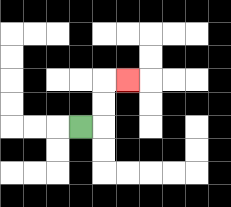{'start': '[3, 5]', 'end': '[5, 3]', 'path_directions': 'R,U,U,R', 'path_coordinates': '[[3, 5], [4, 5], [4, 4], [4, 3], [5, 3]]'}